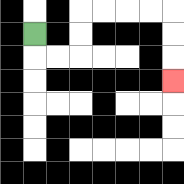{'start': '[1, 1]', 'end': '[7, 3]', 'path_directions': 'D,R,R,U,U,R,R,R,R,D,D,D', 'path_coordinates': '[[1, 1], [1, 2], [2, 2], [3, 2], [3, 1], [3, 0], [4, 0], [5, 0], [6, 0], [7, 0], [7, 1], [7, 2], [7, 3]]'}